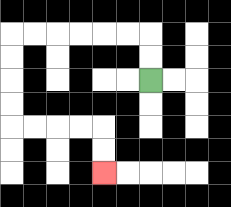{'start': '[6, 3]', 'end': '[4, 7]', 'path_directions': 'U,U,L,L,L,L,L,L,D,D,D,D,R,R,R,R,D,D', 'path_coordinates': '[[6, 3], [6, 2], [6, 1], [5, 1], [4, 1], [3, 1], [2, 1], [1, 1], [0, 1], [0, 2], [0, 3], [0, 4], [0, 5], [1, 5], [2, 5], [3, 5], [4, 5], [4, 6], [4, 7]]'}